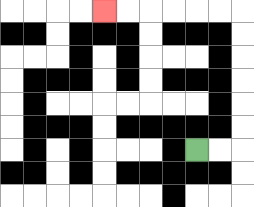{'start': '[8, 6]', 'end': '[4, 0]', 'path_directions': 'R,R,U,U,U,U,U,U,L,L,L,L,L,L', 'path_coordinates': '[[8, 6], [9, 6], [10, 6], [10, 5], [10, 4], [10, 3], [10, 2], [10, 1], [10, 0], [9, 0], [8, 0], [7, 0], [6, 0], [5, 0], [4, 0]]'}